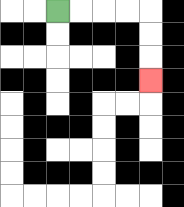{'start': '[2, 0]', 'end': '[6, 3]', 'path_directions': 'R,R,R,R,D,D,D', 'path_coordinates': '[[2, 0], [3, 0], [4, 0], [5, 0], [6, 0], [6, 1], [6, 2], [6, 3]]'}